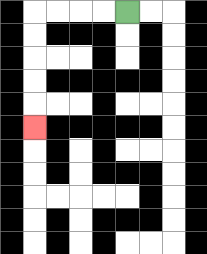{'start': '[5, 0]', 'end': '[1, 5]', 'path_directions': 'L,L,L,L,D,D,D,D,D', 'path_coordinates': '[[5, 0], [4, 0], [3, 0], [2, 0], [1, 0], [1, 1], [1, 2], [1, 3], [1, 4], [1, 5]]'}